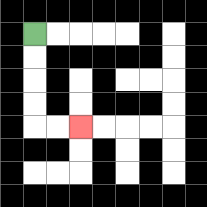{'start': '[1, 1]', 'end': '[3, 5]', 'path_directions': 'D,D,D,D,R,R', 'path_coordinates': '[[1, 1], [1, 2], [1, 3], [1, 4], [1, 5], [2, 5], [3, 5]]'}